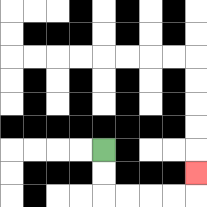{'start': '[4, 6]', 'end': '[8, 7]', 'path_directions': 'D,D,R,R,R,R,U', 'path_coordinates': '[[4, 6], [4, 7], [4, 8], [5, 8], [6, 8], [7, 8], [8, 8], [8, 7]]'}